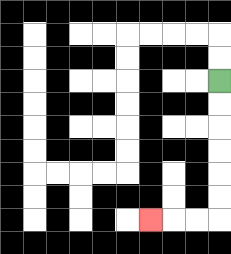{'start': '[9, 3]', 'end': '[6, 9]', 'path_directions': 'D,D,D,D,D,D,L,L,L', 'path_coordinates': '[[9, 3], [9, 4], [9, 5], [9, 6], [9, 7], [9, 8], [9, 9], [8, 9], [7, 9], [6, 9]]'}